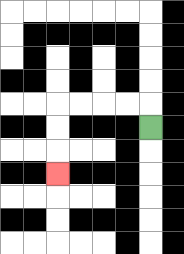{'start': '[6, 5]', 'end': '[2, 7]', 'path_directions': 'U,L,L,L,L,D,D,D', 'path_coordinates': '[[6, 5], [6, 4], [5, 4], [4, 4], [3, 4], [2, 4], [2, 5], [2, 6], [2, 7]]'}